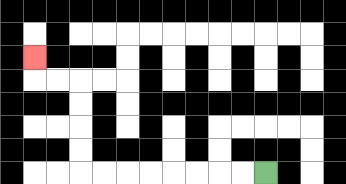{'start': '[11, 7]', 'end': '[1, 2]', 'path_directions': 'L,L,L,L,L,L,L,L,U,U,U,U,L,L,U', 'path_coordinates': '[[11, 7], [10, 7], [9, 7], [8, 7], [7, 7], [6, 7], [5, 7], [4, 7], [3, 7], [3, 6], [3, 5], [3, 4], [3, 3], [2, 3], [1, 3], [1, 2]]'}